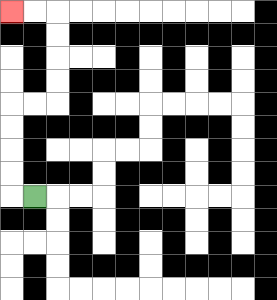{'start': '[1, 8]', 'end': '[0, 0]', 'path_directions': 'L,U,U,U,U,R,R,U,U,U,U,L,L', 'path_coordinates': '[[1, 8], [0, 8], [0, 7], [0, 6], [0, 5], [0, 4], [1, 4], [2, 4], [2, 3], [2, 2], [2, 1], [2, 0], [1, 0], [0, 0]]'}